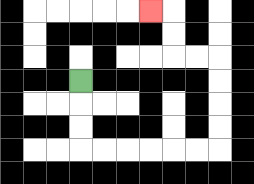{'start': '[3, 3]', 'end': '[6, 0]', 'path_directions': 'D,D,D,R,R,R,R,R,R,U,U,U,U,L,L,U,U,L', 'path_coordinates': '[[3, 3], [3, 4], [3, 5], [3, 6], [4, 6], [5, 6], [6, 6], [7, 6], [8, 6], [9, 6], [9, 5], [9, 4], [9, 3], [9, 2], [8, 2], [7, 2], [7, 1], [7, 0], [6, 0]]'}